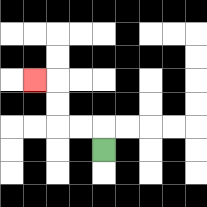{'start': '[4, 6]', 'end': '[1, 3]', 'path_directions': 'U,L,L,U,U,L', 'path_coordinates': '[[4, 6], [4, 5], [3, 5], [2, 5], [2, 4], [2, 3], [1, 3]]'}